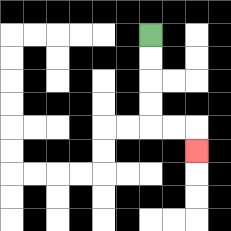{'start': '[6, 1]', 'end': '[8, 6]', 'path_directions': 'D,D,D,D,R,R,D', 'path_coordinates': '[[6, 1], [6, 2], [6, 3], [6, 4], [6, 5], [7, 5], [8, 5], [8, 6]]'}